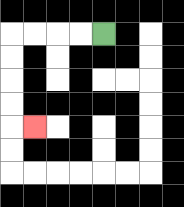{'start': '[4, 1]', 'end': '[1, 5]', 'path_directions': 'L,L,L,L,D,D,D,D,R', 'path_coordinates': '[[4, 1], [3, 1], [2, 1], [1, 1], [0, 1], [0, 2], [0, 3], [0, 4], [0, 5], [1, 5]]'}